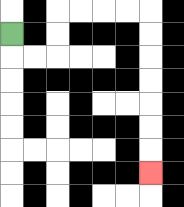{'start': '[0, 1]', 'end': '[6, 7]', 'path_directions': 'D,R,R,U,U,R,R,R,R,D,D,D,D,D,D,D', 'path_coordinates': '[[0, 1], [0, 2], [1, 2], [2, 2], [2, 1], [2, 0], [3, 0], [4, 0], [5, 0], [6, 0], [6, 1], [6, 2], [6, 3], [6, 4], [6, 5], [6, 6], [6, 7]]'}